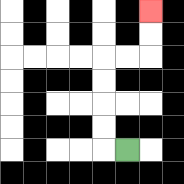{'start': '[5, 6]', 'end': '[6, 0]', 'path_directions': 'L,U,U,U,U,R,R,U,U', 'path_coordinates': '[[5, 6], [4, 6], [4, 5], [4, 4], [4, 3], [4, 2], [5, 2], [6, 2], [6, 1], [6, 0]]'}